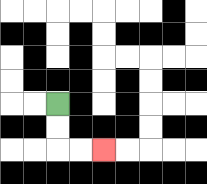{'start': '[2, 4]', 'end': '[4, 6]', 'path_directions': 'D,D,R,R', 'path_coordinates': '[[2, 4], [2, 5], [2, 6], [3, 6], [4, 6]]'}